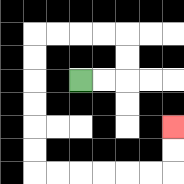{'start': '[3, 3]', 'end': '[7, 5]', 'path_directions': 'R,R,U,U,L,L,L,L,D,D,D,D,D,D,R,R,R,R,R,R,U,U', 'path_coordinates': '[[3, 3], [4, 3], [5, 3], [5, 2], [5, 1], [4, 1], [3, 1], [2, 1], [1, 1], [1, 2], [1, 3], [1, 4], [1, 5], [1, 6], [1, 7], [2, 7], [3, 7], [4, 7], [5, 7], [6, 7], [7, 7], [7, 6], [7, 5]]'}